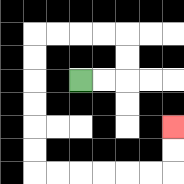{'start': '[3, 3]', 'end': '[7, 5]', 'path_directions': 'R,R,U,U,L,L,L,L,D,D,D,D,D,D,R,R,R,R,R,R,U,U', 'path_coordinates': '[[3, 3], [4, 3], [5, 3], [5, 2], [5, 1], [4, 1], [3, 1], [2, 1], [1, 1], [1, 2], [1, 3], [1, 4], [1, 5], [1, 6], [1, 7], [2, 7], [3, 7], [4, 7], [5, 7], [6, 7], [7, 7], [7, 6], [7, 5]]'}